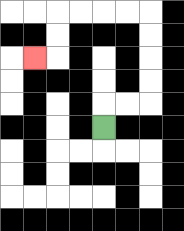{'start': '[4, 5]', 'end': '[1, 2]', 'path_directions': 'U,R,R,U,U,U,U,L,L,L,L,D,D,L', 'path_coordinates': '[[4, 5], [4, 4], [5, 4], [6, 4], [6, 3], [6, 2], [6, 1], [6, 0], [5, 0], [4, 0], [3, 0], [2, 0], [2, 1], [2, 2], [1, 2]]'}